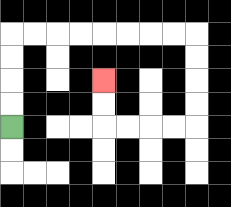{'start': '[0, 5]', 'end': '[4, 3]', 'path_directions': 'U,U,U,U,R,R,R,R,R,R,R,R,D,D,D,D,L,L,L,L,U,U', 'path_coordinates': '[[0, 5], [0, 4], [0, 3], [0, 2], [0, 1], [1, 1], [2, 1], [3, 1], [4, 1], [5, 1], [6, 1], [7, 1], [8, 1], [8, 2], [8, 3], [8, 4], [8, 5], [7, 5], [6, 5], [5, 5], [4, 5], [4, 4], [4, 3]]'}